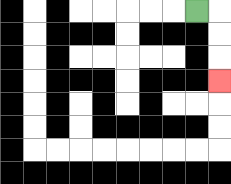{'start': '[8, 0]', 'end': '[9, 3]', 'path_directions': 'R,D,D,D', 'path_coordinates': '[[8, 0], [9, 0], [9, 1], [9, 2], [9, 3]]'}